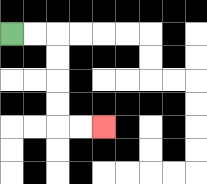{'start': '[0, 1]', 'end': '[4, 5]', 'path_directions': 'R,R,D,D,D,D,R,R', 'path_coordinates': '[[0, 1], [1, 1], [2, 1], [2, 2], [2, 3], [2, 4], [2, 5], [3, 5], [4, 5]]'}